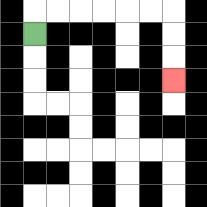{'start': '[1, 1]', 'end': '[7, 3]', 'path_directions': 'U,R,R,R,R,R,R,D,D,D', 'path_coordinates': '[[1, 1], [1, 0], [2, 0], [3, 0], [4, 0], [5, 0], [6, 0], [7, 0], [7, 1], [7, 2], [7, 3]]'}